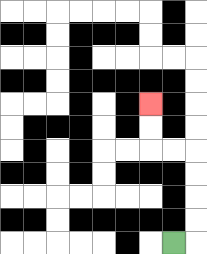{'start': '[7, 10]', 'end': '[6, 4]', 'path_directions': 'R,U,U,U,U,L,L,U,U', 'path_coordinates': '[[7, 10], [8, 10], [8, 9], [8, 8], [8, 7], [8, 6], [7, 6], [6, 6], [6, 5], [6, 4]]'}